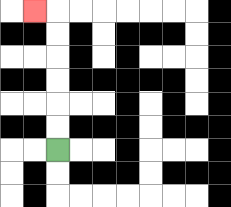{'start': '[2, 6]', 'end': '[1, 0]', 'path_directions': 'U,U,U,U,U,U,L', 'path_coordinates': '[[2, 6], [2, 5], [2, 4], [2, 3], [2, 2], [2, 1], [2, 0], [1, 0]]'}